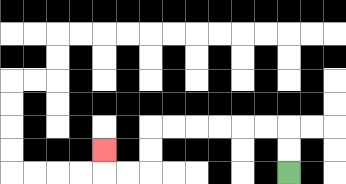{'start': '[12, 7]', 'end': '[4, 6]', 'path_directions': 'U,U,L,L,L,L,L,L,D,D,L,L,U', 'path_coordinates': '[[12, 7], [12, 6], [12, 5], [11, 5], [10, 5], [9, 5], [8, 5], [7, 5], [6, 5], [6, 6], [6, 7], [5, 7], [4, 7], [4, 6]]'}